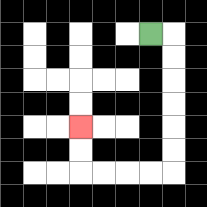{'start': '[6, 1]', 'end': '[3, 5]', 'path_directions': 'R,D,D,D,D,D,D,L,L,L,L,U,U', 'path_coordinates': '[[6, 1], [7, 1], [7, 2], [7, 3], [7, 4], [7, 5], [7, 6], [7, 7], [6, 7], [5, 7], [4, 7], [3, 7], [3, 6], [3, 5]]'}